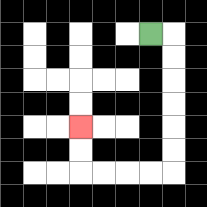{'start': '[6, 1]', 'end': '[3, 5]', 'path_directions': 'R,D,D,D,D,D,D,L,L,L,L,U,U', 'path_coordinates': '[[6, 1], [7, 1], [7, 2], [7, 3], [7, 4], [7, 5], [7, 6], [7, 7], [6, 7], [5, 7], [4, 7], [3, 7], [3, 6], [3, 5]]'}